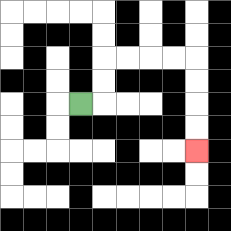{'start': '[3, 4]', 'end': '[8, 6]', 'path_directions': 'R,U,U,R,R,R,R,D,D,D,D', 'path_coordinates': '[[3, 4], [4, 4], [4, 3], [4, 2], [5, 2], [6, 2], [7, 2], [8, 2], [8, 3], [8, 4], [8, 5], [8, 6]]'}